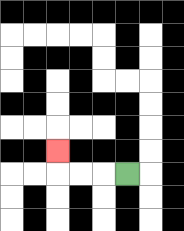{'start': '[5, 7]', 'end': '[2, 6]', 'path_directions': 'L,L,L,U', 'path_coordinates': '[[5, 7], [4, 7], [3, 7], [2, 7], [2, 6]]'}